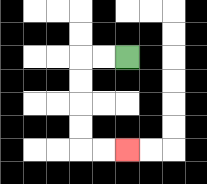{'start': '[5, 2]', 'end': '[5, 6]', 'path_directions': 'L,L,D,D,D,D,R,R', 'path_coordinates': '[[5, 2], [4, 2], [3, 2], [3, 3], [3, 4], [3, 5], [3, 6], [4, 6], [5, 6]]'}